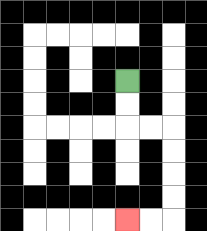{'start': '[5, 3]', 'end': '[5, 9]', 'path_directions': 'D,D,R,R,D,D,D,D,L,L', 'path_coordinates': '[[5, 3], [5, 4], [5, 5], [6, 5], [7, 5], [7, 6], [7, 7], [7, 8], [7, 9], [6, 9], [5, 9]]'}